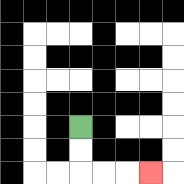{'start': '[3, 5]', 'end': '[6, 7]', 'path_directions': 'D,D,R,R,R', 'path_coordinates': '[[3, 5], [3, 6], [3, 7], [4, 7], [5, 7], [6, 7]]'}